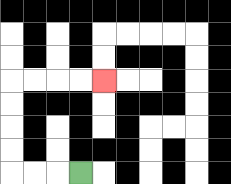{'start': '[3, 7]', 'end': '[4, 3]', 'path_directions': 'L,L,L,U,U,U,U,R,R,R,R', 'path_coordinates': '[[3, 7], [2, 7], [1, 7], [0, 7], [0, 6], [0, 5], [0, 4], [0, 3], [1, 3], [2, 3], [3, 3], [4, 3]]'}